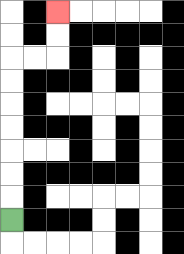{'start': '[0, 9]', 'end': '[2, 0]', 'path_directions': 'U,U,U,U,U,U,U,R,R,U,U', 'path_coordinates': '[[0, 9], [0, 8], [0, 7], [0, 6], [0, 5], [0, 4], [0, 3], [0, 2], [1, 2], [2, 2], [2, 1], [2, 0]]'}